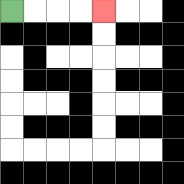{'start': '[0, 0]', 'end': '[4, 0]', 'path_directions': 'R,R,R,R', 'path_coordinates': '[[0, 0], [1, 0], [2, 0], [3, 0], [4, 0]]'}